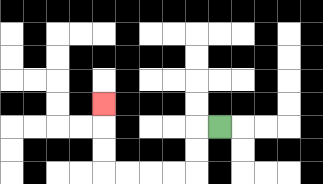{'start': '[9, 5]', 'end': '[4, 4]', 'path_directions': 'L,D,D,L,L,L,L,U,U,U', 'path_coordinates': '[[9, 5], [8, 5], [8, 6], [8, 7], [7, 7], [6, 7], [5, 7], [4, 7], [4, 6], [4, 5], [4, 4]]'}